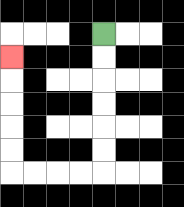{'start': '[4, 1]', 'end': '[0, 2]', 'path_directions': 'D,D,D,D,D,D,L,L,L,L,U,U,U,U,U', 'path_coordinates': '[[4, 1], [4, 2], [4, 3], [4, 4], [4, 5], [4, 6], [4, 7], [3, 7], [2, 7], [1, 7], [0, 7], [0, 6], [0, 5], [0, 4], [0, 3], [0, 2]]'}